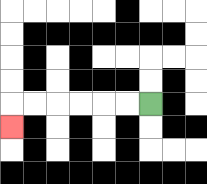{'start': '[6, 4]', 'end': '[0, 5]', 'path_directions': 'L,L,L,L,L,L,D', 'path_coordinates': '[[6, 4], [5, 4], [4, 4], [3, 4], [2, 4], [1, 4], [0, 4], [0, 5]]'}